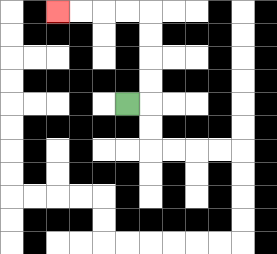{'start': '[5, 4]', 'end': '[2, 0]', 'path_directions': 'R,U,U,U,U,L,L,L,L', 'path_coordinates': '[[5, 4], [6, 4], [6, 3], [6, 2], [6, 1], [6, 0], [5, 0], [4, 0], [3, 0], [2, 0]]'}